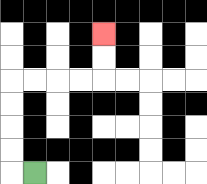{'start': '[1, 7]', 'end': '[4, 1]', 'path_directions': 'L,U,U,U,U,R,R,R,R,U,U', 'path_coordinates': '[[1, 7], [0, 7], [0, 6], [0, 5], [0, 4], [0, 3], [1, 3], [2, 3], [3, 3], [4, 3], [4, 2], [4, 1]]'}